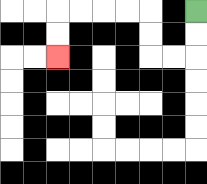{'start': '[8, 0]', 'end': '[2, 2]', 'path_directions': 'D,D,L,L,U,U,L,L,L,L,D,D', 'path_coordinates': '[[8, 0], [8, 1], [8, 2], [7, 2], [6, 2], [6, 1], [6, 0], [5, 0], [4, 0], [3, 0], [2, 0], [2, 1], [2, 2]]'}